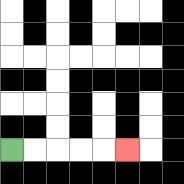{'start': '[0, 6]', 'end': '[5, 6]', 'path_directions': 'R,R,R,R,R', 'path_coordinates': '[[0, 6], [1, 6], [2, 6], [3, 6], [4, 6], [5, 6]]'}